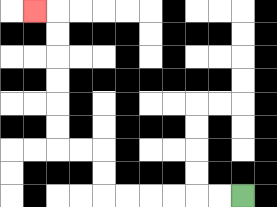{'start': '[10, 8]', 'end': '[1, 0]', 'path_directions': 'L,L,L,L,L,L,U,U,L,L,U,U,U,U,U,U,L', 'path_coordinates': '[[10, 8], [9, 8], [8, 8], [7, 8], [6, 8], [5, 8], [4, 8], [4, 7], [4, 6], [3, 6], [2, 6], [2, 5], [2, 4], [2, 3], [2, 2], [2, 1], [2, 0], [1, 0]]'}